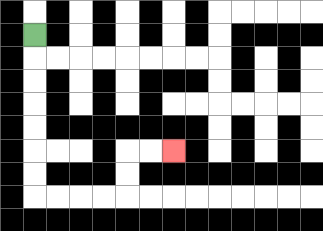{'start': '[1, 1]', 'end': '[7, 6]', 'path_directions': 'D,D,D,D,D,D,D,R,R,R,R,U,U,R,R', 'path_coordinates': '[[1, 1], [1, 2], [1, 3], [1, 4], [1, 5], [1, 6], [1, 7], [1, 8], [2, 8], [3, 8], [4, 8], [5, 8], [5, 7], [5, 6], [6, 6], [7, 6]]'}